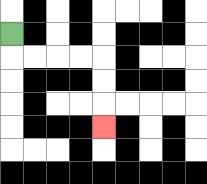{'start': '[0, 1]', 'end': '[4, 5]', 'path_directions': 'D,R,R,R,R,D,D,D', 'path_coordinates': '[[0, 1], [0, 2], [1, 2], [2, 2], [3, 2], [4, 2], [4, 3], [4, 4], [4, 5]]'}